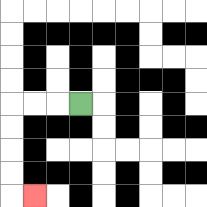{'start': '[3, 4]', 'end': '[1, 8]', 'path_directions': 'L,L,L,D,D,D,D,R', 'path_coordinates': '[[3, 4], [2, 4], [1, 4], [0, 4], [0, 5], [0, 6], [0, 7], [0, 8], [1, 8]]'}